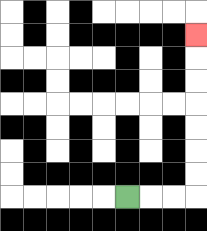{'start': '[5, 8]', 'end': '[8, 1]', 'path_directions': 'R,R,R,U,U,U,U,U,U,U', 'path_coordinates': '[[5, 8], [6, 8], [7, 8], [8, 8], [8, 7], [8, 6], [8, 5], [8, 4], [8, 3], [8, 2], [8, 1]]'}